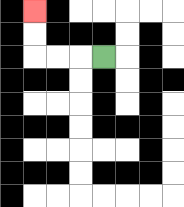{'start': '[4, 2]', 'end': '[1, 0]', 'path_directions': 'L,L,L,U,U', 'path_coordinates': '[[4, 2], [3, 2], [2, 2], [1, 2], [1, 1], [1, 0]]'}